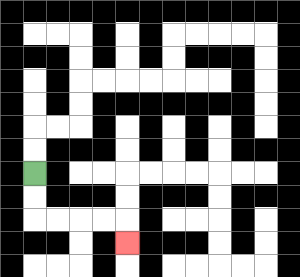{'start': '[1, 7]', 'end': '[5, 10]', 'path_directions': 'D,D,R,R,R,R,D', 'path_coordinates': '[[1, 7], [1, 8], [1, 9], [2, 9], [3, 9], [4, 9], [5, 9], [5, 10]]'}